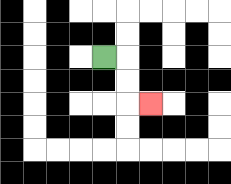{'start': '[4, 2]', 'end': '[6, 4]', 'path_directions': 'R,D,D,R', 'path_coordinates': '[[4, 2], [5, 2], [5, 3], [5, 4], [6, 4]]'}